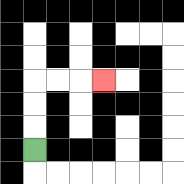{'start': '[1, 6]', 'end': '[4, 3]', 'path_directions': 'U,U,U,R,R,R', 'path_coordinates': '[[1, 6], [1, 5], [1, 4], [1, 3], [2, 3], [3, 3], [4, 3]]'}